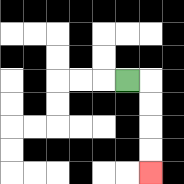{'start': '[5, 3]', 'end': '[6, 7]', 'path_directions': 'R,D,D,D,D', 'path_coordinates': '[[5, 3], [6, 3], [6, 4], [6, 5], [6, 6], [6, 7]]'}